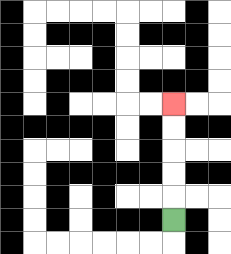{'start': '[7, 9]', 'end': '[7, 4]', 'path_directions': 'U,U,U,U,U', 'path_coordinates': '[[7, 9], [7, 8], [7, 7], [7, 6], [7, 5], [7, 4]]'}